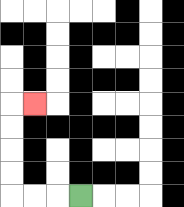{'start': '[3, 8]', 'end': '[1, 4]', 'path_directions': 'L,L,L,U,U,U,U,R', 'path_coordinates': '[[3, 8], [2, 8], [1, 8], [0, 8], [0, 7], [0, 6], [0, 5], [0, 4], [1, 4]]'}